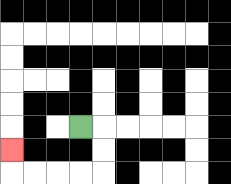{'start': '[3, 5]', 'end': '[0, 6]', 'path_directions': 'R,D,D,L,L,L,L,U', 'path_coordinates': '[[3, 5], [4, 5], [4, 6], [4, 7], [3, 7], [2, 7], [1, 7], [0, 7], [0, 6]]'}